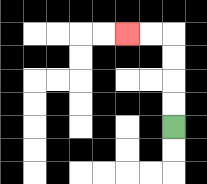{'start': '[7, 5]', 'end': '[5, 1]', 'path_directions': 'U,U,U,U,L,L', 'path_coordinates': '[[7, 5], [7, 4], [7, 3], [7, 2], [7, 1], [6, 1], [5, 1]]'}